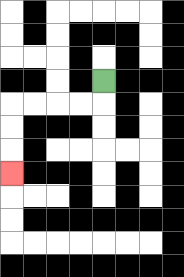{'start': '[4, 3]', 'end': '[0, 7]', 'path_directions': 'D,L,L,L,L,D,D,D', 'path_coordinates': '[[4, 3], [4, 4], [3, 4], [2, 4], [1, 4], [0, 4], [0, 5], [0, 6], [0, 7]]'}